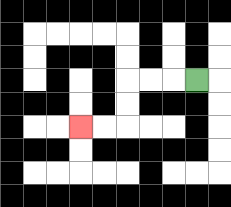{'start': '[8, 3]', 'end': '[3, 5]', 'path_directions': 'L,L,L,D,D,L,L', 'path_coordinates': '[[8, 3], [7, 3], [6, 3], [5, 3], [5, 4], [5, 5], [4, 5], [3, 5]]'}